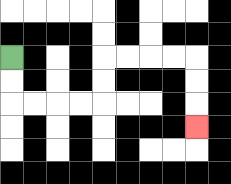{'start': '[0, 2]', 'end': '[8, 5]', 'path_directions': 'D,D,R,R,R,R,U,U,R,R,R,R,D,D,D', 'path_coordinates': '[[0, 2], [0, 3], [0, 4], [1, 4], [2, 4], [3, 4], [4, 4], [4, 3], [4, 2], [5, 2], [6, 2], [7, 2], [8, 2], [8, 3], [8, 4], [8, 5]]'}